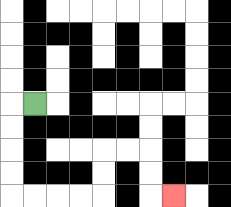{'start': '[1, 4]', 'end': '[7, 8]', 'path_directions': 'L,D,D,D,D,R,R,R,R,U,U,R,R,D,D,R', 'path_coordinates': '[[1, 4], [0, 4], [0, 5], [0, 6], [0, 7], [0, 8], [1, 8], [2, 8], [3, 8], [4, 8], [4, 7], [4, 6], [5, 6], [6, 6], [6, 7], [6, 8], [7, 8]]'}